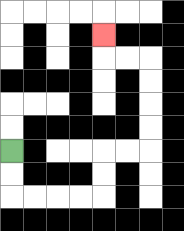{'start': '[0, 6]', 'end': '[4, 1]', 'path_directions': 'D,D,R,R,R,R,U,U,R,R,U,U,U,U,L,L,U', 'path_coordinates': '[[0, 6], [0, 7], [0, 8], [1, 8], [2, 8], [3, 8], [4, 8], [4, 7], [4, 6], [5, 6], [6, 6], [6, 5], [6, 4], [6, 3], [6, 2], [5, 2], [4, 2], [4, 1]]'}